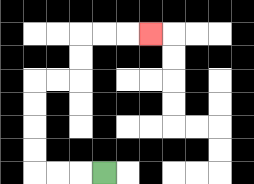{'start': '[4, 7]', 'end': '[6, 1]', 'path_directions': 'L,L,L,U,U,U,U,R,R,U,U,R,R,R', 'path_coordinates': '[[4, 7], [3, 7], [2, 7], [1, 7], [1, 6], [1, 5], [1, 4], [1, 3], [2, 3], [3, 3], [3, 2], [3, 1], [4, 1], [5, 1], [6, 1]]'}